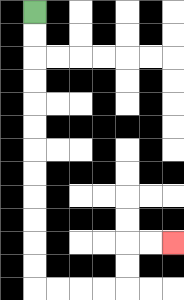{'start': '[1, 0]', 'end': '[7, 10]', 'path_directions': 'D,D,D,D,D,D,D,D,D,D,D,D,R,R,R,R,U,U,R,R', 'path_coordinates': '[[1, 0], [1, 1], [1, 2], [1, 3], [1, 4], [1, 5], [1, 6], [1, 7], [1, 8], [1, 9], [1, 10], [1, 11], [1, 12], [2, 12], [3, 12], [4, 12], [5, 12], [5, 11], [5, 10], [6, 10], [7, 10]]'}